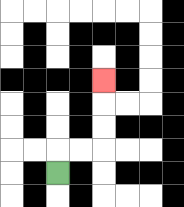{'start': '[2, 7]', 'end': '[4, 3]', 'path_directions': 'U,R,R,U,U,U', 'path_coordinates': '[[2, 7], [2, 6], [3, 6], [4, 6], [4, 5], [4, 4], [4, 3]]'}